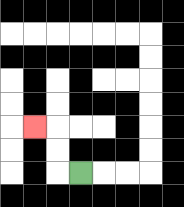{'start': '[3, 7]', 'end': '[1, 5]', 'path_directions': 'L,U,U,L', 'path_coordinates': '[[3, 7], [2, 7], [2, 6], [2, 5], [1, 5]]'}